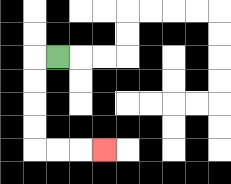{'start': '[2, 2]', 'end': '[4, 6]', 'path_directions': 'L,D,D,D,D,R,R,R', 'path_coordinates': '[[2, 2], [1, 2], [1, 3], [1, 4], [1, 5], [1, 6], [2, 6], [3, 6], [4, 6]]'}